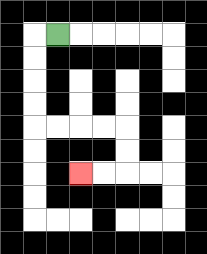{'start': '[2, 1]', 'end': '[3, 7]', 'path_directions': 'L,D,D,D,D,R,R,R,R,D,D,L,L', 'path_coordinates': '[[2, 1], [1, 1], [1, 2], [1, 3], [1, 4], [1, 5], [2, 5], [3, 5], [4, 5], [5, 5], [5, 6], [5, 7], [4, 7], [3, 7]]'}